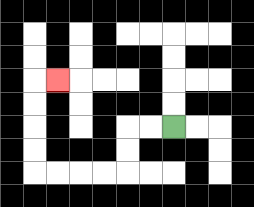{'start': '[7, 5]', 'end': '[2, 3]', 'path_directions': 'L,L,D,D,L,L,L,L,U,U,U,U,R', 'path_coordinates': '[[7, 5], [6, 5], [5, 5], [5, 6], [5, 7], [4, 7], [3, 7], [2, 7], [1, 7], [1, 6], [1, 5], [1, 4], [1, 3], [2, 3]]'}